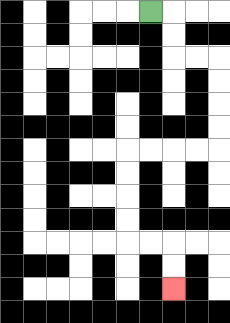{'start': '[6, 0]', 'end': '[7, 12]', 'path_directions': 'R,D,D,R,R,D,D,D,D,L,L,L,L,D,D,D,D,R,R,D,D', 'path_coordinates': '[[6, 0], [7, 0], [7, 1], [7, 2], [8, 2], [9, 2], [9, 3], [9, 4], [9, 5], [9, 6], [8, 6], [7, 6], [6, 6], [5, 6], [5, 7], [5, 8], [5, 9], [5, 10], [6, 10], [7, 10], [7, 11], [7, 12]]'}